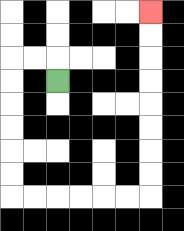{'start': '[2, 3]', 'end': '[6, 0]', 'path_directions': 'U,L,L,D,D,D,D,D,D,R,R,R,R,R,R,U,U,U,U,U,U,U,U', 'path_coordinates': '[[2, 3], [2, 2], [1, 2], [0, 2], [0, 3], [0, 4], [0, 5], [0, 6], [0, 7], [0, 8], [1, 8], [2, 8], [3, 8], [4, 8], [5, 8], [6, 8], [6, 7], [6, 6], [6, 5], [6, 4], [6, 3], [6, 2], [6, 1], [6, 0]]'}